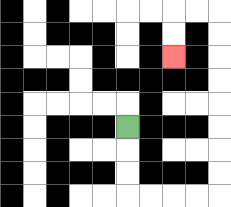{'start': '[5, 5]', 'end': '[7, 2]', 'path_directions': 'D,D,D,R,R,R,R,U,U,U,U,U,U,U,U,L,L,D,D', 'path_coordinates': '[[5, 5], [5, 6], [5, 7], [5, 8], [6, 8], [7, 8], [8, 8], [9, 8], [9, 7], [9, 6], [9, 5], [9, 4], [9, 3], [9, 2], [9, 1], [9, 0], [8, 0], [7, 0], [7, 1], [7, 2]]'}